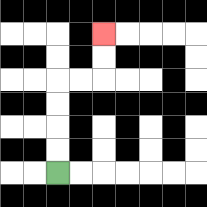{'start': '[2, 7]', 'end': '[4, 1]', 'path_directions': 'U,U,U,U,R,R,U,U', 'path_coordinates': '[[2, 7], [2, 6], [2, 5], [2, 4], [2, 3], [3, 3], [4, 3], [4, 2], [4, 1]]'}